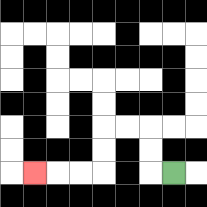{'start': '[7, 7]', 'end': '[1, 7]', 'path_directions': 'L,U,U,L,L,D,D,L,L,L', 'path_coordinates': '[[7, 7], [6, 7], [6, 6], [6, 5], [5, 5], [4, 5], [4, 6], [4, 7], [3, 7], [2, 7], [1, 7]]'}